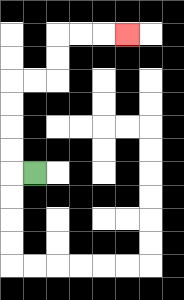{'start': '[1, 7]', 'end': '[5, 1]', 'path_directions': 'L,U,U,U,U,R,R,U,U,R,R,R', 'path_coordinates': '[[1, 7], [0, 7], [0, 6], [0, 5], [0, 4], [0, 3], [1, 3], [2, 3], [2, 2], [2, 1], [3, 1], [4, 1], [5, 1]]'}